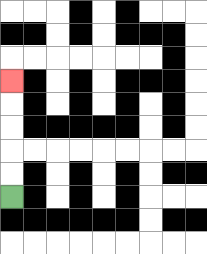{'start': '[0, 8]', 'end': '[0, 3]', 'path_directions': 'U,U,U,U,U', 'path_coordinates': '[[0, 8], [0, 7], [0, 6], [0, 5], [0, 4], [0, 3]]'}